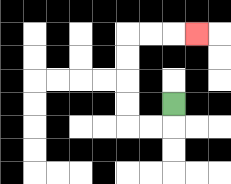{'start': '[7, 4]', 'end': '[8, 1]', 'path_directions': 'D,L,L,U,U,U,U,R,R,R', 'path_coordinates': '[[7, 4], [7, 5], [6, 5], [5, 5], [5, 4], [5, 3], [5, 2], [5, 1], [6, 1], [7, 1], [8, 1]]'}